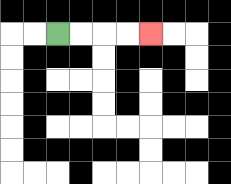{'start': '[2, 1]', 'end': '[6, 1]', 'path_directions': 'R,R,R,R', 'path_coordinates': '[[2, 1], [3, 1], [4, 1], [5, 1], [6, 1]]'}